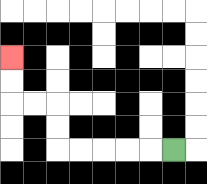{'start': '[7, 6]', 'end': '[0, 2]', 'path_directions': 'L,L,L,L,L,U,U,L,L,U,U', 'path_coordinates': '[[7, 6], [6, 6], [5, 6], [4, 6], [3, 6], [2, 6], [2, 5], [2, 4], [1, 4], [0, 4], [0, 3], [0, 2]]'}